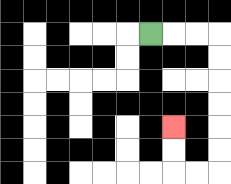{'start': '[6, 1]', 'end': '[7, 5]', 'path_directions': 'R,R,R,D,D,D,D,D,D,L,L,U,U', 'path_coordinates': '[[6, 1], [7, 1], [8, 1], [9, 1], [9, 2], [9, 3], [9, 4], [9, 5], [9, 6], [9, 7], [8, 7], [7, 7], [7, 6], [7, 5]]'}